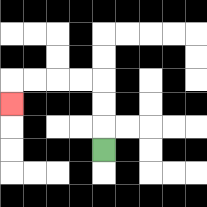{'start': '[4, 6]', 'end': '[0, 4]', 'path_directions': 'U,U,U,L,L,L,L,D', 'path_coordinates': '[[4, 6], [4, 5], [4, 4], [4, 3], [3, 3], [2, 3], [1, 3], [0, 3], [0, 4]]'}